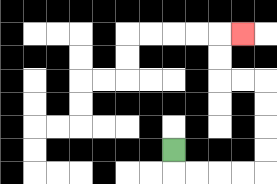{'start': '[7, 6]', 'end': '[10, 1]', 'path_directions': 'D,R,R,R,R,U,U,U,U,L,L,U,U,R', 'path_coordinates': '[[7, 6], [7, 7], [8, 7], [9, 7], [10, 7], [11, 7], [11, 6], [11, 5], [11, 4], [11, 3], [10, 3], [9, 3], [9, 2], [9, 1], [10, 1]]'}